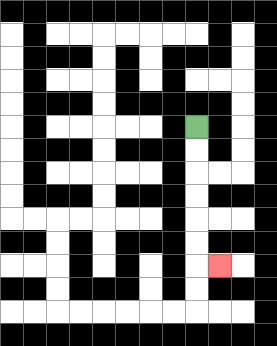{'start': '[8, 5]', 'end': '[9, 11]', 'path_directions': 'D,D,D,D,D,D,R', 'path_coordinates': '[[8, 5], [8, 6], [8, 7], [8, 8], [8, 9], [8, 10], [8, 11], [9, 11]]'}